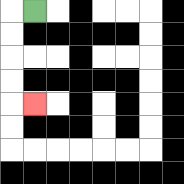{'start': '[1, 0]', 'end': '[1, 4]', 'path_directions': 'L,D,D,D,D,R', 'path_coordinates': '[[1, 0], [0, 0], [0, 1], [0, 2], [0, 3], [0, 4], [1, 4]]'}